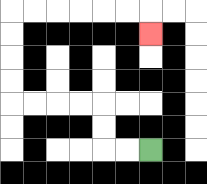{'start': '[6, 6]', 'end': '[6, 1]', 'path_directions': 'L,L,U,U,L,L,L,L,U,U,U,U,R,R,R,R,R,R,D', 'path_coordinates': '[[6, 6], [5, 6], [4, 6], [4, 5], [4, 4], [3, 4], [2, 4], [1, 4], [0, 4], [0, 3], [0, 2], [0, 1], [0, 0], [1, 0], [2, 0], [3, 0], [4, 0], [5, 0], [6, 0], [6, 1]]'}